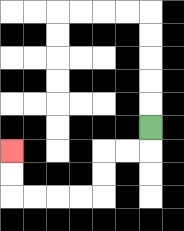{'start': '[6, 5]', 'end': '[0, 6]', 'path_directions': 'D,L,L,D,D,L,L,L,L,U,U', 'path_coordinates': '[[6, 5], [6, 6], [5, 6], [4, 6], [4, 7], [4, 8], [3, 8], [2, 8], [1, 8], [0, 8], [0, 7], [0, 6]]'}